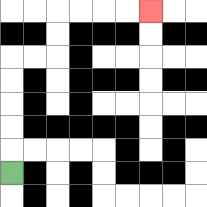{'start': '[0, 7]', 'end': '[6, 0]', 'path_directions': 'U,U,U,U,U,R,R,U,U,R,R,R,R', 'path_coordinates': '[[0, 7], [0, 6], [0, 5], [0, 4], [0, 3], [0, 2], [1, 2], [2, 2], [2, 1], [2, 0], [3, 0], [4, 0], [5, 0], [6, 0]]'}